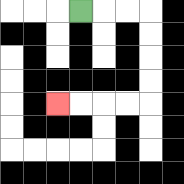{'start': '[3, 0]', 'end': '[2, 4]', 'path_directions': 'R,R,R,D,D,D,D,L,L,L,L', 'path_coordinates': '[[3, 0], [4, 0], [5, 0], [6, 0], [6, 1], [6, 2], [6, 3], [6, 4], [5, 4], [4, 4], [3, 4], [2, 4]]'}